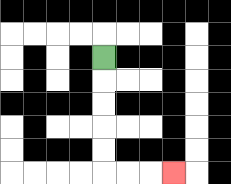{'start': '[4, 2]', 'end': '[7, 7]', 'path_directions': 'D,D,D,D,D,R,R,R', 'path_coordinates': '[[4, 2], [4, 3], [4, 4], [4, 5], [4, 6], [4, 7], [5, 7], [6, 7], [7, 7]]'}